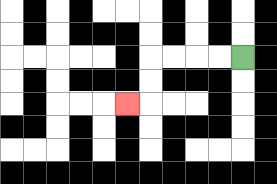{'start': '[10, 2]', 'end': '[5, 4]', 'path_directions': 'L,L,L,L,D,D,L', 'path_coordinates': '[[10, 2], [9, 2], [8, 2], [7, 2], [6, 2], [6, 3], [6, 4], [5, 4]]'}